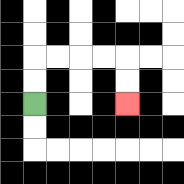{'start': '[1, 4]', 'end': '[5, 4]', 'path_directions': 'U,U,R,R,R,R,D,D', 'path_coordinates': '[[1, 4], [1, 3], [1, 2], [2, 2], [3, 2], [4, 2], [5, 2], [5, 3], [5, 4]]'}